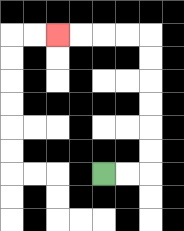{'start': '[4, 7]', 'end': '[2, 1]', 'path_directions': 'R,R,U,U,U,U,U,U,L,L,L,L', 'path_coordinates': '[[4, 7], [5, 7], [6, 7], [6, 6], [6, 5], [6, 4], [6, 3], [6, 2], [6, 1], [5, 1], [4, 1], [3, 1], [2, 1]]'}